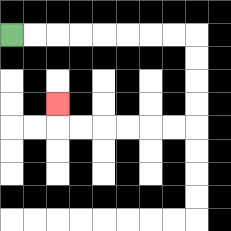{'start': '[0, 1]', 'end': '[2, 4]', 'path_directions': 'R,R,R,R,R,R,R,R,D,D,D,D,L,L,L,L,L,L,U', 'path_coordinates': '[[0, 1], [1, 1], [2, 1], [3, 1], [4, 1], [5, 1], [6, 1], [7, 1], [8, 1], [8, 2], [8, 3], [8, 4], [8, 5], [7, 5], [6, 5], [5, 5], [4, 5], [3, 5], [2, 5], [2, 4]]'}